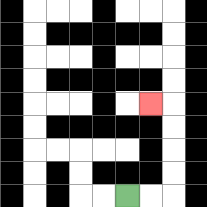{'start': '[5, 8]', 'end': '[6, 4]', 'path_directions': 'R,R,U,U,U,U,L', 'path_coordinates': '[[5, 8], [6, 8], [7, 8], [7, 7], [7, 6], [7, 5], [7, 4], [6, 4]]'}